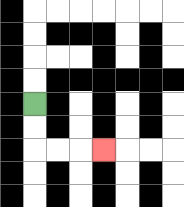{'start': '[1, 4]', 'end': '[4, 6]', 'path_directions': 'D,D,R,R,R', 'path_coordinates': '[[1, 4], [1, 5], [1, 6], [2, 6], [3, 6], [4, 6]]'}